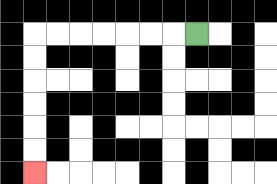{'start': '[8, 1]', 'end': '[1, 7]', 'path_directions': 'L,L,L,L,L,L,L,D,D,D,D,D,D', 'path_coordinates': '[[8, 1], [7, 1], [6, 1], [5, 1], [4, 1], [3, 1], [2, 1], [1, 1], [1, 2], [1, 3], [1, 4], [1, 5], [1, 6], [1, 7]]'}